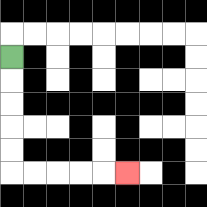{'start': '[0, 2]', 'end': '[5, 7]', 'path_directions': 'D,D,D,D,D,R,R,R,R,R', 'path_coordinates': '[[0, 2], [0, 3], [0, 4], [0, 5], [0, 6], [0, 7], [1, 7], [2, 7], [3, 7], [4, 7], [5, 7]]'}